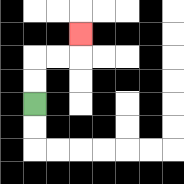{'start': '[1, 4]', 'end': '[3, 1]', 'path_directions': 'U,U,R,R,U', 'path_coordinates': '[[1, 4], [1, 3], [1, 2], [2, 2], [3, 2], [3, 1]]'}